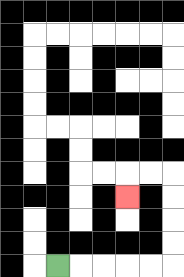{'start': '[2, 11]', 'end': '[5, 8]', 'path_directions': 'R,R,R,R,R,U,U,U,U,L,L,D', 'path_coordinates': '[[2, 11], [3, 11], [4, 11], [5, 11], [6, 11], [7, 11], [7, 10], [7, 9], [7, 8], [7, 7], [6, 7], [5, 7], [5, 8]]'}